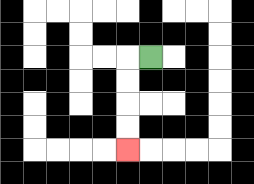{'start': '[6, 2]', 'end': '[5, 6]', 'path_directions': 'L,D,D,D,D', 'path_coordinates': '[[6, 2], [5, 2], [5, 3], [5, 4], [5, 5], [5, 6]]'}